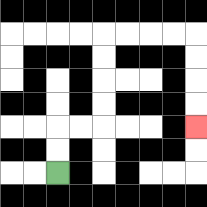{'start': '[2, 7]', 'end': '[8, 5]', 'path_directions': 'U,U,R,R,U,U,U,U,R,R,R,R,D,D,D,D', 'path_coordinates': '[[2, 7], [2, 6], [2, 5], [3, 5], [4, 5], [4, 4], [4, 3], [4, 2], [4, 1], [5, 1], [6, 1], [7, 1], [8, 1], [8, 2], [8, 3], [8, 4], [8, 5]]'}